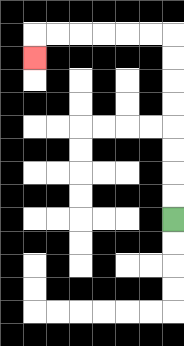{'start': '[7, 9]', 'end': '[1, 2]', 'path_directions': 'U,U,U,U,U,U,U,U,L,L,L,L,L,L,D', 'path_coordinates': '[[7, 9], [7, 8], [7, 7], [7, 6], [7, 5], [7, 4], [7, 3], [7, 2], [7, 1], [6, 1], [5, 1], [4, 1], [3, 1], [2, 1], [1, 1], [1, 2]]'}